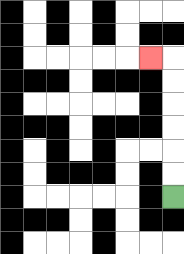{'start': '[7, 8]', 'end': '[6, 2]', 'path_directions': 'U,U,U,U,U,U,L', 'path_coordinates': '[[7, 8], [7, 7], [7, 6], [7, 5], [7, 4], [7, 3], [7, 2], [6, 2]]'}